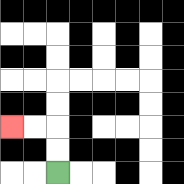{'start': '[2, 7]', 'end': '[0, 5]', 'path_directions': 'U,U,L,L', 'path_coordinates': '[[2, 7], [2, 6], [2, 5], [1, 5], [0, 5]]'}